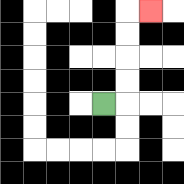{'start': '[4, 4]', 'end': '[6, 0]', 'path_directions': 'R,U,U,U,U,R', 'path_coordinates': '[[4, 4], [5, 4], [5, 3], [5, 2], [5, 1], [5, 0], [6, 0]]'}